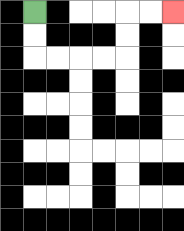{'start': '[1, 0]', 'end': '[7, 0]', 'path_directions': 'D,D,R,R,R,R,U,U,R,R', 'path_coordinates': '[[1, 0], [1, 1], [1, 2], [2, 2], [3, 2], [4, 2], [5, 2], [5, 1], [5, 0], [6, 0], [7, 0]]'}